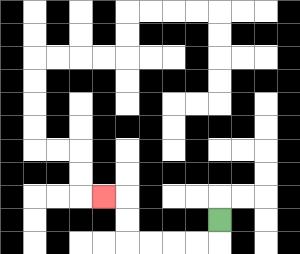{'start': '[9, 9]', 'end': '[4, 8]', 'path_directions': 'D,L,L,L,L,U,U,L', 'path_coordinates': '[[9, 9], [9, 10], [8, 10], [7, 10], [6, 10], [5, 10], [5, 9], [5, 8], [4, 8]]'}